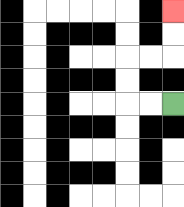{'start': '[7, 4]', 'end': '[7, 0]', 'path_directions': 'L,L,U,U,R,R,U,U', 'path_coordinates': '[[7, 4], [6, 4], [5, 4], [5, 3], [5, 2], [6, 2], [7, 2], [7, 1], [7, 0]]'}